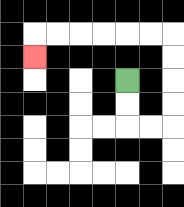{'start': '[5, 3]', 'end': '[1, 2]', 'path_directions': 'D,D,R,R,U,U,U,U,L,L,L,L,L,L,D', 'path_coordinates': '[[5, 3], [5, 4], [5, 5], [6, 5], [7, 5], [7, 4], [7, 3], [7, 2], [7, 1], [6, 1], [5, 1], [4, 1], [3, 1], [2, 1], [1, 1], [1, 2]]'}